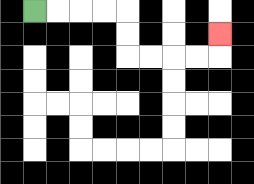{'start': '[1, 0]', 'end': '[9, 1]', 'path_directions': 'R,R,R,R,D,D,R,R,R,R,U', 'path_coordinates': '[[1, 0], [2, 0], [3, 0], [4, 0], [5, 0], [5, 1], [5, 2], [6, 2], [7, 2], [8, 2], [9, 2], [9, 1]]'}